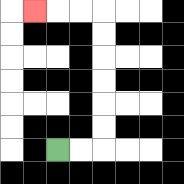{'start': '[2, 6]', 'end': '[1, 0]', 'path_directions': 'R,R,U,U,U,U,U,U,L,L,L', 'path_coordinates': '[[2, 6], [3, 6], [4, 6], [4, 5], [4, 4], [4, 3], [4, 2], [4, 1], [4, 0], [3, 0], [2, 0], [1, 0]]'}